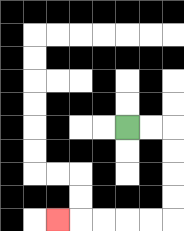{'start': '[5, 5]', 'end': '[2, 9]', 'path_directions': 'R,R,D,D,D,D,L,L,L,L,L', 'path_coordinates': '[[5, 5], [6, 5], [7, 5], [7, 6], [7, 7], [7, 8], [7, 9], [6, 9], [5, 9], [4, 9], [3, 9], [2, 9]]'}